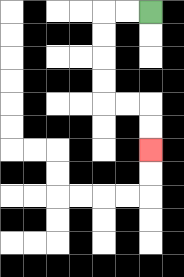{'start': '[6, 0]', 'end': '[6, 6]', 'path_directions': 'L,L,D,D,D,D,R,R,D,D', 'path_coordinates': '[[6, 0], [5, 0], [4, 0], [4, 1], [4, 2], [4, 3], [4, 4], [5, 4], [6, 4], [6, 5], [6, 6]]'}